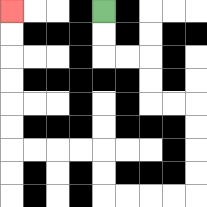{'start': '[4, 0]', 'end': '[0, 0]', 'path_directions': 'D,D,R,R,D,D,R,R,D,D,D,D,L,L,L,L,U,U,L,L,L,L,U,U,U,U,U,U', 'path_coordinates': '[[4, 0], [4, 1], [4, 2], [5, 2], [6, 2], [6, 3], [6, 4], [7, 4], [8, 4], [8, 5], [8, 6], [8, 7], [8, 8], [7, 8], [6, 8], [5, 8], [4, 8], [4, 7], [4, 6], [3, 6], [2, 6], [1, 6], [0, 6], [0, 5], [0, 4], [0, 3], [0, 2], [0, 1], [0, 0]]'}